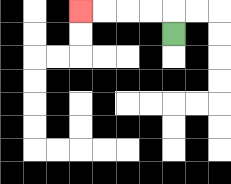{'start': '[7, 1]', 'end': '[3, 0]', 'path_directions': 'U,L,L,L,L', 'path_coordinates': '[[7, 1], [7, 0], [6, 0], [5, 0], [4, 0], [3, 0]]'}